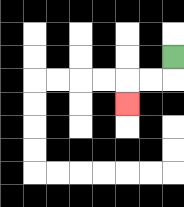{'start': '[7, 2]', 'end': '[5, 4]', 'path_directions': 'D,L,L,D', 'path_coordinates': '[[7, 2], [7, 3], [6, 3], [5, 3], [5, 4]]'}